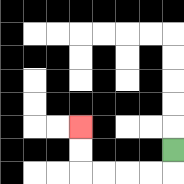{'start': '[7, 6]', 'end': '[3, 5]', 'path_directions': 'D,L,L,L,L,U,U', 'path_coordinates': '[[7, 6], [7, 7], [6, 7], [5, 7], [4, 7], [3, 7], [3, 6], [3, 5]]'}